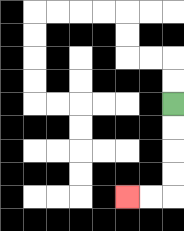{'start': '[7, 4]', 'end': '[5, 8]', 'path_directions': 'D,D,D,D,L,L', 'path_coordinates': '[[7, 4], [7, 5], [7, 6], [7, 7], [7, 8], [6, 8], [5, 8]]'}